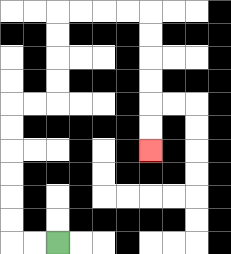{'start': '[2, 10]', 'end': '[6, 6]', 'path_directions': 'L,L,U,U,U,U,U,U,R,R,U,U,U,U,R,R,R,R,D,D,D,D,D,D', 'path_coordinates': '[[2, 10], [1, 10], [0, 10], [0, 9], [0, 8], [0, 7], [0, 6], [0, 5], [0, 4], [1, 4], [2, 4], [2, 3], [2, 2], [2, 1], [2, 0], [3, 0], [4, 0], [5, 0], [6, 0], [6, 1], [6, 2], [6, 3], [6, 4], [6, 5], [6, 6]]'}